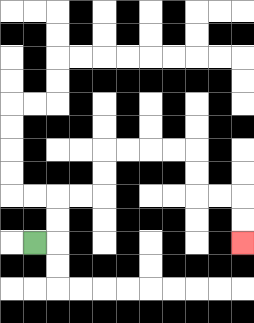{'start': '[1, 10]', 'end': '[10, 10]', 'path_directions': 'R,U,U,R,R,U,U,R,R,R,R,D,D,R,R,D,D', 'path_coordinates': '[[1, 10], [2, 10], [2, 9], [2, 8], [3, 8], [4, 8], [4, 7], [4, 6], [5, 6], [6, 6], [7, 6], [8, 6], [8, 7], [8, 8], [9, 8], [10, 8], [10, 9], [10, 10]]'}